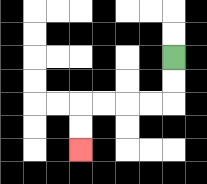{'start': '[7, 2]', 'end': '[3, 6]', 'path_directions': 'D,D,L,L,L,L,D,D', 'path_coordinates': '[[7, 2], [7, 3], [7, 4], [6, 4], [5, 4], [4, 4], [3, 4], [3, 5], [3, 6]]'}